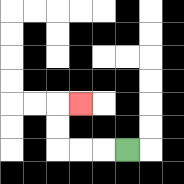{'start': '[5, 6]', 'end': '[3, 4]', 'path_directions': 'L,L,L,U,U,R', 'path_coordinates': '[[5, 6], [4, 6], [3, 6], [2, 6], [2, 5], [2, 4], [3, 4]]'}